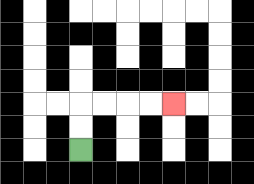{'start': '[3, 6]', 'end': '[7, 4]', 'path_directions': 'U,U,R,R,R,R', 'path_coordinates': '[[3, 6], [3, 5], [3, 4], [4, 4], [5, 4], [6, 4], [7, 4]]'}